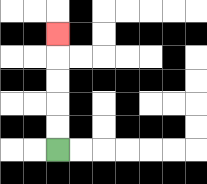{'start': '[2, 6]', 'end': '[2, 1]', 'path_directions': 'U,U,U,U,U', 'path_coordinates': '[[2, 6], [2, 5], [2, 4], [2, 3], [2, 2], [2, 1]]'}